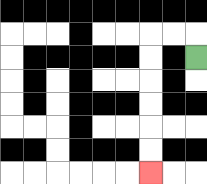{'start': '[8, 2]', 'end': '[6, 7]', 'path_directions': 'U,L,L,D,D,D,D,D,D', 'path_coordinates': '[[8, 2], [8, 1], [7, 1], [6, 1], [6, 2], [6, 3], [6, 4], [6, 5], [6, 6], [6, 7]]'}